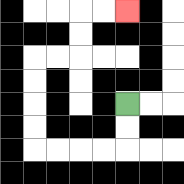{'start': '[5, 4]', 'end': '[5, 0]', 'path_directions': 'D,D,L,L,L,L,U,U,U,U,R,R,U,U,R,R', 'path_coordinates': '[[5, 4], [5, 5], [5, 6], [4, 6], [3, 6], [2, 6], [1, 6], [1, 5], [1, 4], [1, 3], [1, 2], [2, 2], [3, 2], [3, 1], [3, 0], [4, 0], [5, 0]]'}